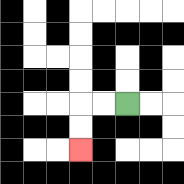{'start': '[5, 4]', 'end': '[3, 6]', 'path_directions': 'L,L,D,D', 'path_coordinates': '[[5, 4], [4, 4], [3, 4], [3, 5], [3, 6]]'}